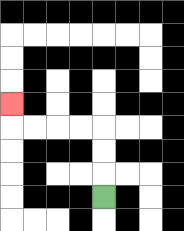{'start': '[4, 8]', 'end': '[0, 4]', 'path_directions': 'U,U,U,L,L,L,L,U', 'path_coordinates': '[[4, 8], [4, 7], [4, 6], [4, 5], [3, 5], [2, 5], [1, 5], [0, 5], [0, 4]]'}